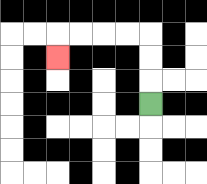{'start': '[6, 4]', 'end': '[2, 2]', 'path_directions': 'U,U,U,L,L,L,L,D', 'path_coordinates': '[[6, 4], [6, 3], [6, 2], [6, 1], [5, 1], [4, 1], [3, 1], [2, 1], [2, 2]]'}